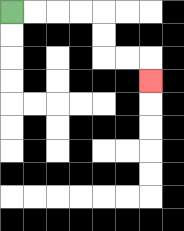{'start': '[0, 0]', 'end': '[6, 3]', 'path_directions': 'R,R,R,R,D,D,R,R,D', 'path_coordinates': '[[0, 0], [1, 0], [2, 0], [3, 0], [4, 0], [4, 1], [4, 2], [5, 2], [6, 2], [6, 3]]'}